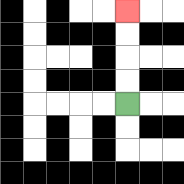{'start': '[5, 4]', 'end': '[5, 0]', 'path_directions': 'U,U,U,U', 'path_coordinates': '[[5, 4], [5, 3], [5, 2], [5, 1], [5, 0]]'}